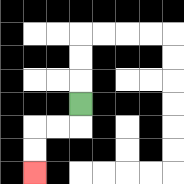{'start': '[3, 4]', 'end': '[1, 7]', 'path_directions': 'D,L,L,D,D', 'path_coordinates': '[[3, 4], [3, 5], [2, 5], [1, 5], [1, 6], [1, 7]]'}